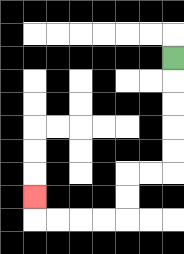{'start': '[7, 2]', 'end': '[1, 8]', 'path_directions': 'D,D,D,D,D,L,L,D,D,L,L,L,L,U', 'path_coordinates': '[[7, 2], [7, 3], [7, 4], [7, 5], [7, 6], [7, 7], [6, 7], [5, 7], [5, 8], [5, 9], [4, 9], [3, 9], [2, 9], [1, 9], [1, 8]]'}